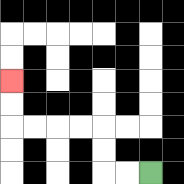{'start': '[6, 7]', 'end': '[0, 3]', 'path_directions': 'L,L,U,U,L,L,L,L,U,U', 'path_coordinates': '[[6, 7], [5, 7], [4, 7], [4, 6], [4, 5], [3, 5], [2, 5], [1, 5], [0, 5], [0, 4], [0, 3]]'}